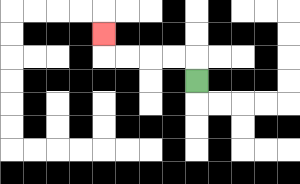{'start': '[8, 3]', 'end': '[4, 1]', 'path_directions': 'U,L,L,L,L,U', 'path_coordinates': '[[8, 3], [8, 2], [7, 2], [6, 2], [5, 2], [4, 2], [4, 1]]'}